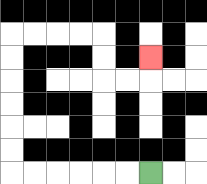{'start': '[6, 7]', 'end': '[6, 2]', 'path_directions': 'L,L,L,L,L,L,U,U,U,U,U,U,R,R,R,R,D,D,R,R,U', 'path_coordinates': '[[6, 7], [5, 7], [4, 7], [3, 7], [2, 7], [1, 7], [0, 7], [0, 6], [0, 5], [0, 4], [0, 3], [0, 2], [0, 1], [1, 1], [2, 1], [3, 1], [4, 1], [4, 2], [4, 3], [5, 3], [6, 3], [6, 2]]'}